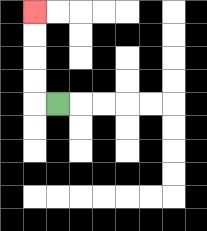{'start': '[2, 4]', 'end': '[1, 0]', 'path_directions': 'L,U,U,U,U', 'path_coordinates': '[[2, 4], [1, 4], [1, 3], [1, 2], [1, 1], [1, 0]]'}